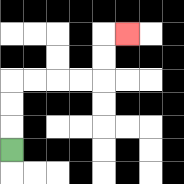{'start': '[0, 6]', 'end': '[5, 1]', 'path_directions': 'U,U,U,R,R,R,R,U,U,R', 'path_coordinates': '[[0, 6], [0, 5], [0, 4], [0, 3], [1, 3], [2, 3], [3, 3], [4, 3], [4, 2], [4, 1], [5, 1]]'}